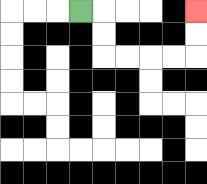{'start': '[3, 0]', 'end': '[8, 0]', 'path_directions': 'R,D,D,R,R,R,R,U,U', 'path_coordinates': '[[3, 0], [4, 0], [4, 1], [4, 2], [5, 2], [6, 2], [7, 2], [8, 2], [8, 1], [8, 0]]'}